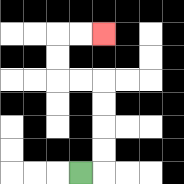{'start': '[3, 7]', 'end': '[4, 1]', 'path_directions': 'R,U,U,U,U,L,L,U,U,R,R', 'path_coordinates': '[[3, 7], [4, 7], [4, 6], [4, 5], [4, 4], [4, 3], [3, 3], [2, 3], [2, 2], [2, 1], [3, 1], [4, 1]]'}